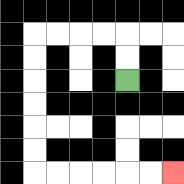{'start': '[5, 3]', 'end': '[7, 7]', 'path_directions': 'U,U,L,L,L,L,D,D,D,D,D,D,R,R,R,R,R,R', 'path_coordinates': '[[5, 3], [5, 2], [5, 1], [4, 1], [3, 1], [2, 1], [1, 1], [1, 2], [1, 3], [1, 4], [1, 5], [1, 6], [1, 7], [2, 7], [3, 7], [4, 7], [5, 7], [6, 7], [7, 7]]'}